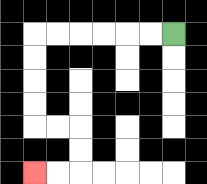{'start': '[7, 1]', 'end': '[1, 7]', 'path_directions': 'L,L,L,L,L,L,D,D,D,D,R,R,D,D,L,L', 'path_coordinates': '[[7, 1], [6, 1], [5, 1], [4, 1], [3, 1], [2, 1], [1, 1], [1, 2], [1, 3], [1, 4], [1, 5], [2, 5], [3, 5], [3, 6], [3, 7], [2, 7], [1, 7]]'}